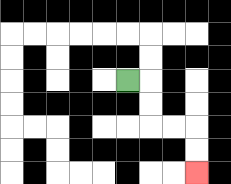{'start': '[5, 3]', 'end': '[8, 7]', 'path_directions': 'R,D,D,R,R,D,D', 'path_coordinates': '[[5, 3], [6, 3], [6, 4], [6, 5], [7, 5], [8, 5], [8, 6], [8, 7]]'}